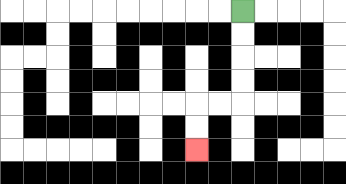{'start': '[10, 0]', 'end': '[8, 6]', 'path_directions': 'D,D,D,D,L,L,D,D', 'path_coordinates': '[[10, 0], [10, 1], [10, 2], [10, 3], [10, 4], [9, 4], [8, 4], [8, 5], [8, 6]]'}